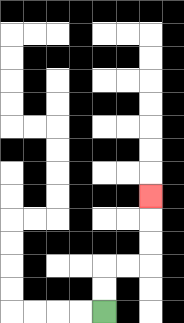{'start': '[4, 13]', 'end': '[6, 8]', 'path_directions': 'U,U,R,R,U,U,U', 'path_coordinates': '[[4, 13], [4, 12], [4, 11], [5, 11], [6, 11], [6, 10], [6, 9], [6, 8]]'}